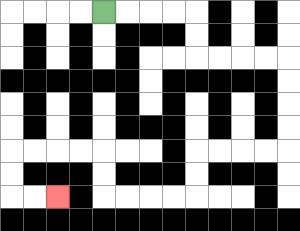{'start': '[4, 0]', 'end': '[2, 8]', 'path_directions': 'R,R,R,R,D,D,R,R,R,R,D,D,D,D,L,L,L,L,D,D,L,L,L,L,U,U,L,L,L,L,D,D,R,R', 'path_coordinates': '[[4, 0], [5, 0], [6, 0], [7, 0], [8, 0], [8, 1], [8, 2], [9, 2], [10, 2], [11, 2], [12, 2], [12, 3], [12, 4], [12, 5], [12, 6], [11, 6], [10, 6], [9, 6], [8, 6], [8, 7], [8, 8], [7, 8], [6, 8], [5, 8], [4, 8], [4, 7], [4, 6], [3, 6], [2, 6], [1, 6], [0, 6], [0, 7], [0, 8], [1, 8], [2, 8]]'}